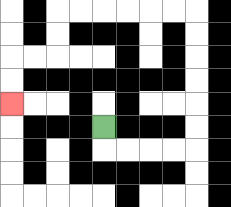{'start': '[4, 5]', 'end': '[0, 4]', 'path_directions': 'D,R,R,R,R,U,U,U,U,U,U,L,L,L,L,L,L,D,D,L,L,D,D', 'path_coordinates': '[[4, 5], [4, 6], [5, 6], [6, 6], [7, 6], [8, 6], [8, 5], [8, 4], [8, 3], [8, 2], [8, 1], [8, 0], [7, 0], [6, 0], [5, 0], [4, 0], [3, 0], [2, 0], [2, 1], [2, 2], [1, 2], [0, 2], [0, 3], [0, 4]]'}